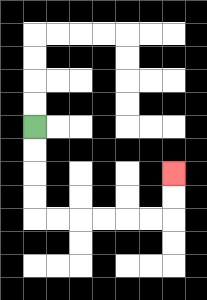{'start': '[1, 5]', 'end': '[7, 7]', 'path_directions': 'D,D,D,D,R,R,R,R,R,R,U,U', 'path_coordinates': '[[1, 5], [1, 6], [1, 7], [1, 8], [1, 9], [2, 9], [3, 9], [4, 9], [5, 9], [6, 9], [7, 9], [7, 8], [7, 7]]'}